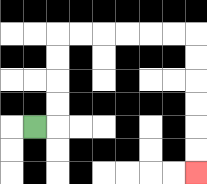{'start': '[1, 5]', 'end': '[8, 7]', 'path_directions': 'R,U,U,U,U,R,R,R,R,R,R,D,D,D,D,D,D', 'path_coordinates': '[[1, 5], [2, 5], [2, 4], [2, 3], [2, 2], [2, 1], [3, 1], [4, 1], [5, 1], [6, 1], [7, 1], [8, 1], [8, 2], [8, 3], [8, 4], [8, 5], [8, 6], [8, 7]]'}